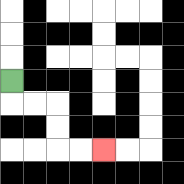{'start': '[0, 3]', 'end': '[4, 6]', 'path_directions': 'D,R,R,D,D,R,R', 'path_coordinates': '[[0, 3], [0, 4], [1, 4], [2, 4], [2, 5], [2, 6], [3, 6], [4, 6]]'}